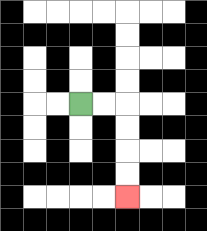{'start': '[3, 4]', 'end': '[5, 8]', 'path_directions': 'R,R,D,D,D,D', 'path_coordinates': '[[3, 4], [4, 4], [5, 4], [5, 5], [5, 6], [5, 7], [5, 8]]'}